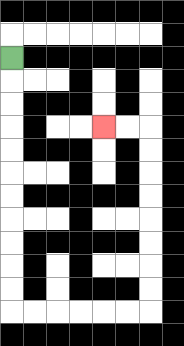{'start': '[0, 2]', 'end': '[4, 5]', 'path_directions': 'D,D,D,D,D,D,D,D,D,D,D,R,R,R,R,R,R,U,U,U,U,U,U,U,U,L,L', 'path_coordinates': '[[0, 2], [0, 3], [0, 4], [0, 5], [0, 6], [0, 7], [0, 8], [0, 9], [0, 10], [0, 11], [0, 12], [0, 13], [1, 13], [2, 13], [3, 13], [4, 13], [5, 13], [6, 13], [6, 12], [6, 11], [6, 10], [6, 9], [6, 8], [6, 7], [6, 6], [6, 5], [5, 5], [4, 5]]'}